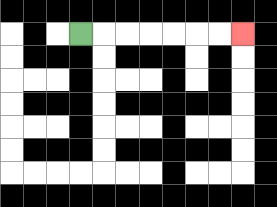{'start': '[3, 1]', 'end': '[10, 1]', 'path_directions': 'R,R,R,R,R,R,R', 'path_coordinates': '[[3, 1], [4, 1], [5, 1], [6, 1], [7, 1], [8, 1], [9, 1], [10, 1]]'}